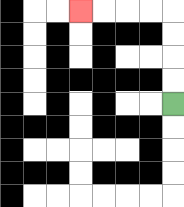{'start': '[7, 4]', 'end': '[3, 0]', 'path_directions': 'U,U,U,U,L,L,L,L', 'path_coordinates': '[[7, 4], [7, 3], [7, 2], [7, 1], [7, 0], [6, 0], [5, 0], [4, 0], [3, 0]]'}